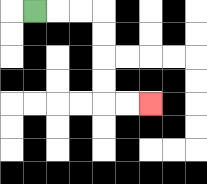{'start': '[1, 0]', 'end': '[6, 4]', 'path_directions': 'R,R,R,D,D,D,D,R,R', 'path_coordinates': '[[1, 0], [2, 0], [3, 0], [4, 0], [4, 1], [4, 2], [4, 3], [4, 4], [5, 4], [6, 4]]'}